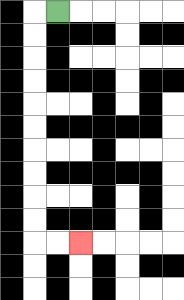{'start': '[2, 0]', 'end': '[3, 10]', 'path_directions': 'L,D,D,D,D,D,D,D,D,D,D,R,R', 'path_coordinates': '[[2, 0], [1, 0], [1, 1], [1, 2], [1, 3], [1, 4], [1, 5], [1, 6], [1, 7], [1, 8], [1, 9], [1, 10], [2, 10], [3, 10]]'}